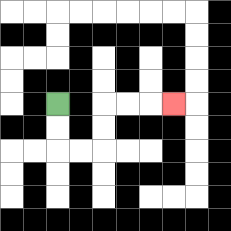{'start': '[2, 4]', 'end': '[7, 4]', 'path_directions': 'D,D,R,R,U,U,R,R,R', 'path_coordinates': '[[2, 4], [2, 5], [2, 6], [3, 6], [4, 6], [4, 5], [4, 4], [5, 4], [6, 4], [7, 4]]'}